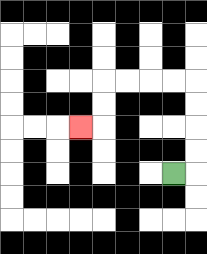{'start': '[7, 7]', 'end': '[3, 5]', 'path_directions': 'R,U,U,U,U,L,L,L,L,D,D,L', 'path_coordinates': '[[7, 7], [8, 7], [8, 6], [8, 5], [8, 4], [8, 3], [7, 3], [6, 3], [5, 3], [4, 3], [4, 4], [4, 5], [3, 5]]'}